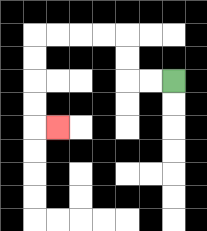{'start': '[7, 3]', 'end': '[2, 5]', 'path_directions': 'L,L,U,U,L,L,L,L,D,D,D,D,R', 'path_coordinates': '[[7, 3], [6, 3], [5, 3], [5, 2], [5, 1], [4, 1], [3, 1], [2, 1], [1, 1], [1, 2], [1, 3], [1, 4], [1, 5], [2, 5]]'}